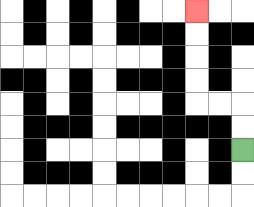{'start': '[10, 6]', 'end': '[8, 0]', 'path_directions': 'U,U,L,L,U,U,U,U', 'path_coordinates': '[[10, 6], [10, 5], [10, 4], [9, 4], [8, 4], [8, 3], [8, 2], [8, 1], [8, 0]]'}